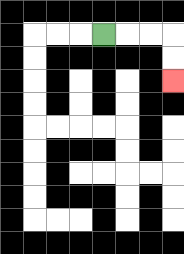{'start': '[4, 1]', 'end': '[7, 3]', 'path_directions': 'R,R,R,D,D', 'path_coordinates': '[[4, 1], [5, 1], [6, 1], [7, 1], [7, 2], [7, 3]]'}